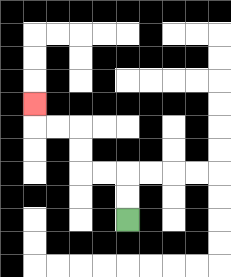{'start': '[5, 9]', 'end': '[1, 4]', 'path_directions': 'U,U,L,L,U,U,L,L,U', 'path_coordinates': '[[5, 9], [5, 8], [5, 7], [4, 7], [3, 7], [3, 6], [3, 5], [2, 5], [1, 5], [1, 4]]'}